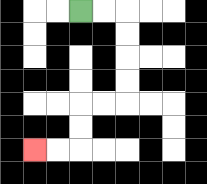{'start': '[3, 0]', 'end': '[1, 6]', 'path_directions': 'R,R,D,D,D,D,L,L,D,D,L,L', 'path_coordinates': '[[3, 0], [4, 0], [5, 0], [5, 1], [5, 2], [5, 3], [5, 4], [4, 4], [3, 4], [3, 5], [3, 6], [2, 6], [1, 6]]'}